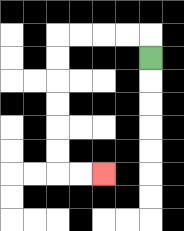{'start': '[6, 2]', 'end': '[4, 7]', 'path_directions': 'U,L,L,L,L,D,D,D,D,D,D,R,R', 'path_coordinates': '[[6, 2], [6, 1], [5, 1], [4, 1], [3, 1], [2, 1], [2, 2], [2, 3], [2, 4], [2, 5], [2, 6], [2, 7], [3, 7], [4, 7]]'}